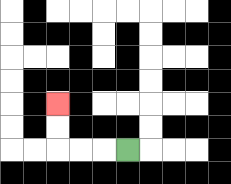{'start': '[5, 6]', 'end': '[2, 4]', 'path_directions': 'L,L,L,U,U', 'path_coordinates': '[[5, 6], [4, 6], [3, 6], [2, 6], [2, 5], [2, 4]]'}